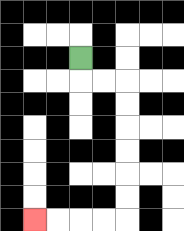{'start': '[3, 2]', 'end': '[1, 9]', 'path_directions': 'D,R,R,D,D,D,D,D,D,L,L,L,L', 'path_coordinates': '[[3, 2], [3, 3], [4, 3], [5, 3], [5, 4], [5, 5], [5, 6], [5, 7], [5, 8], [5, 9], [4, 9], [3, 9], [2, 9], [1, 9]]'}